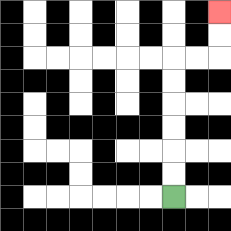{'start': '[7, 8]', 'end': '[9, 0]', 'path_directions': 'U,U,U,U,U,U,R,R,U,U', 'path_coordinates': '[[7, 8], [7, 7], [7, 6], [7, 5], [7, 4], [7, 3], [7, 2], [8, 2], [9, 2], [9, 1], [9, 0]]'}